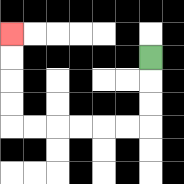{'start': '[6, 2]', 'end': '[0, 1]', 'path_directions': 'D,D,D,L,L,L,L,L,L,U,U,U,U', 'path_coordinates': '[[6, 2], [6, 3], [6, 4], [6, 5], [5, 5], [4, 5], [3, 5], [2, 5], [1, 5], [0, 5], [0, 4], [0, 3], [0, 2], [0, 1]]'}